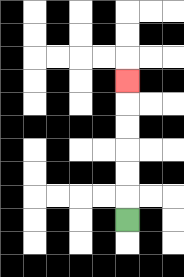{'start': '[5, 9]', 'end': '[5, 3]', 'path_directions': 'U,U,U,U,U,U', 'path_coordinates': '[[5, 9], [5, 8], [5, 7], [5, 6], [5, 5], [5, 4], [5, 3]]'}